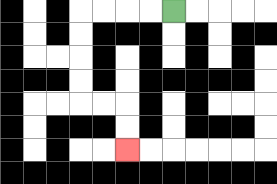{'start': '[7, 0]', 'end': '[5, 6]', 'path_directions': 'L,L,L,L,D,D,D,D,R,R,D,D', 'path_coordinates': '[[7, 0], [6, 0], [5, 0], [4, 0], [3, 0], [3, 1], [3, 2], [3, 3], [3, 4], [4, 4], [5, 4], [5, 5], [5, 6]]'}